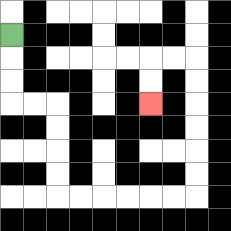{'start': '[0, 1]', 'end': '[6, 4]', 'path_directions': 'D,D,D,R,R,D,D,D,D,R,R,R,R,R,R,U,U,U,U,U,U,L,L,D,D', 'path_coordinates': '[[0, 1], [0, 2], [0, 3], [0, 4], [1, 4], [2, 4], [2, 5], [2, 6], [2, 7], [2, 8], [3, 8], [4, 8], [5, 8], [6, 8], [7, 8], [8, 8], [8, 7], [8, 6], [8, 5], [8, 4], [8, 3], [8, 2], [7, 2], [6, 2], [6, 3], [6, 4]]'}